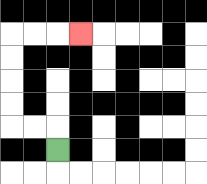{'start': '[2, 6]', 'end': '[3, 1]', 'path_directions': 'U,L,L,U,U,U,U,R,R,R', 'path_coordinates': '[[2, 6], [2, 5], [1, 5], [0, 5], [0, 4], [0, 3], [0, 2], [0, 1], [1, 1], [2, 1], [3, 1]]'}